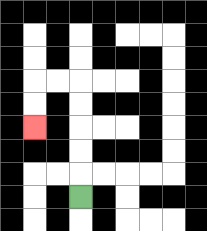{'start': '[3, 8]', 'end': '[1, 5]', 'path_directions': 'U,U,U,U,U,L,L,D,D', 'path_coordinates': '[[3, 8], [3, 7], [3, 6], [3, 5], [3, 4], [3, 3], [2, 3], [1, 3], [1, 4], [1, 5]]'}